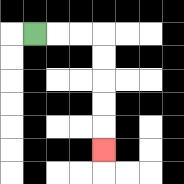{'start': '[1, 1]', 'end': '[4, 6]', 'path_directions': 'R,R,R,D,D,D,D,D', 'path_coordinates': '[[1, 1], [2, 1], [3, 1], [4, 1], [4, 2], [4, 3], [4, 4], [4, 5], [4, 6]]'}